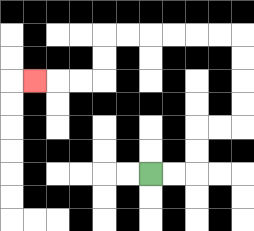{'start': '[6, 7]', 'end': '[1, 3]', 'path_directions': 'R,R,U,U,R,R,U,U,U,U,L,L,L,L,L,L,D,D,L,L,L', 'path_coordinates': '[[6, 7], [7, 7], [8, 7], [8, 6], [8, 5], [9, 5], [10, 5], [10, 4], [10, 3], [10, 2], [10, 1], [9, 1], [8, 1], [7, 1], [6, 1], [5, 1], [4, 1], [4, 2], [4, 3], [3, 3], [2, 3], [1, 3]]'}